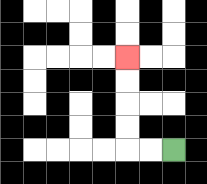{'start': '[7, 6]', 'end': '[5, 2]', 'path_directions': 'L,L,U,U,U,U', 'path_coordinates': '[[7, 6], [6, 6], [5, 6], [5, 5], [5, 4], [5, 3], [5, 2]]'}